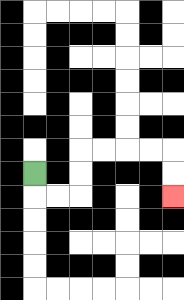{'start': '[1, 7]', 'end': '[7, 8]', 'path_directions': 'D,R,R,U,U,R,R,R,R,D,D', 'path_coordinates': '[[1, 7], [1, 8], [2, 8], [3, 8], [3, 7], [3, 6], [4, 6], [5, 6], [6, 6], [7, 6], [7, 7], [7, 8]]'}